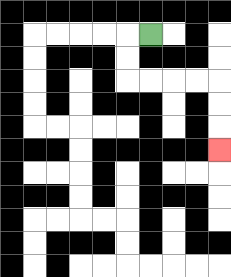{'start': '[6, 1]', 'end': '[9, 6]', 'path_directions': 'L,D,D,R,R,R,R,D,D,D', 'path_coordinates': '[[6, 1], [5, 1], [5, 2], [5, 3], [6, 3], [7, 3], [8, 3], [9, 3], [9, 4], [9, 5], [9, 6]]'}